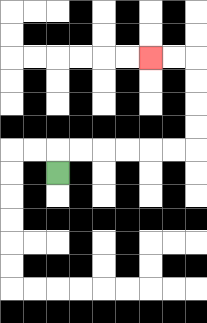{'start': '[2, 7]', 'end': '[6, 2]', 'path_directions': 'U,R,R,R,R,R,R,U,U,U,U,L,L', 'path_coordinates': '[[2, 7], [2, 6], [3, 6], [4, 6], [5, 6], [6, 6], [7, 6], [8, 6], [8, 5], [8, 4], [8, 3], [8, 2], [7, 2], [6, 2]]'}